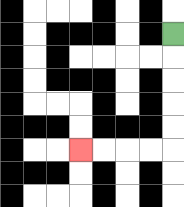{'start': '[7, 1]', 'end': '[3, 6]', 'path_directions': 'D,D,D,D,D,L,L,L,L', 'path_coordinates': '[[7, 1], [7, 2], [7, 3], [7, 4], [7, 5], [7, 6], [6, 6], [5, 6], [4, 6], [3, 6]]'}